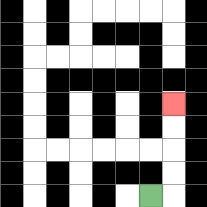{'start': '[6, 8]', 'end': '[7, 4]', 'path_directions': 'R,U,U,U,U', 'path_coordinates': '[[6, 8], [7, 8], [7, 7], [7, 6], [7, 5], [7, 4]]'}